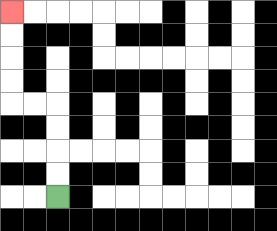{'start': '[2, 8]', 'end': '[0, 0]', 'path_directions': 'U,U,U,U,L,L,U,U,U,U', 'path_coordinates': '[[2, 8], [2, 7], [2, 6], [2, 5], [2, 4], [1, 4], [0, 4], [0, 3], [0, 2], [0, 1], [0, 0]]'}